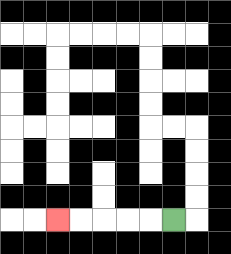{'start': '[7, 9]', 'end': '[2, 9]', 'path_directions': 'L,L,L,L,L', 'path_coordinates': '[[7, 9], [6, 9], [5, 9], [4, 9], [3, 9], [2, 9]]'}